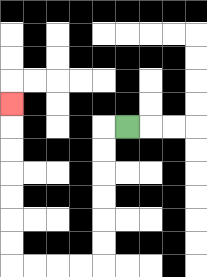{'start': '[5, 5]', 'end': '[0, 4]', 'path_directions': 'L,D,D,D,D,D,D,L,L,L,L,U,U,U,U,U,U,U', 'path_coordinates': '[[5, 5], [4, 5], [4, 6], [4, 7], [4, 8], [4, 9], [4, 10], [4, 11], [3, 11], [2, 11], [1, 11], [0, 11], [0, 10], [0, 9], [0, 8], [0, 7], [0, 6], [0, 5], [0, 4]]'}